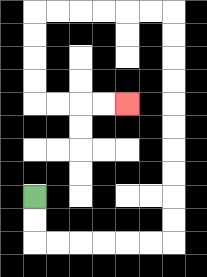{'start': '[1, 8]', 'end': '[5, 4]', 'path_directions': 'D,D,R,R,R,R,R,R,U,U,U,U,U,U,U,U,U,U,L,L,L,L,L,L,D,D,D,D,R,R,R,R', 'path_coordinates': '[[1, 8], [1, 9], [1, 10], [2, 10], [3, 10], [4, 10], [5, 10], [6, 10], [7, 10], [7, 9], [7, 8], [7, 7], [7, 6], [7, 5], [7, 4], [7, 3], [7, 2], [7, 1], [7, 0], [6, 0], [5, 0], [4, 0], [3, 0], [2, 0], [1, 0], [1, 1], [1, 2], [1, 3], [1, 4], [2, 4], [3, 4], [4, 4], [5, 4]]'}